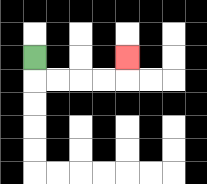{'start': '[1, 2]', 'end': '[5, 2]', 'path_directions': 'D,R,R,R,R,U', 'path_coordinates': '[[1, 2], [1, 3], [2, 3], [3, 3], [4, 3], [5, 3], [5, 2]]'}